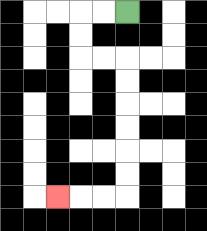{'start': '[5, 0]', 'end': '[2, 8]', 'path_directions': 'L,L,D,D,R,R,D,D,D,D,D,D,L,L,L', 'path_coordinates': '[[5, 0], [4, 0], [3, 0], [3, 1], [3, 2], [4, 2], [5, 2], [5, 3], [5, 4], [5, 5], [5, 6], [5, 7], [5, 8], [4, 8], [3, 8], [2, 8]]'}